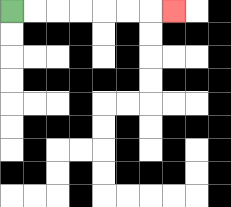{'start': '[0, 0]', 'end': '[7, 0]', 'path_directions': 'R,R,R,R,R,R,R', 'path_coordinates': '[[0, 0], [1, 0], [2, 0], [3, 0], [4, 0], [5, 0], [6, 0], [7, 0]]'}